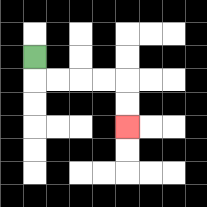{'start': '[1, 2]', 'end': '[5, 5]', 'path_directions': 'D,R,R,R,R,D,D', 'path_coordinates': '[[1, 2], [1, 3], [2, 3], [3, 3], [4, 3], [5, 3], [5, 4], [5, 5]]'}